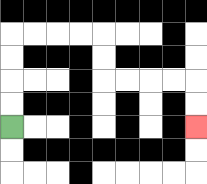{'start': '[0, 5]', 'end': '[8, 5]', 'path_directions': 'U,U,U,U,R,R,R,R,D,D,R,R,R,R,D,D', 'path_coordinates': '[[0, 5], [0, 4], [0, 3], [0, 2], [0, 1], [1, 1], [2, 1], [3, 1], [4, 1], [4, 2], [4, 3], [5, 3], [6, 3], [7, 3], [8, 3], [8, 4], [8, 5]]'}